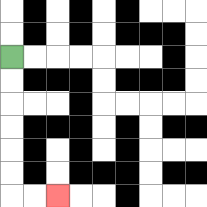{'start': '[0, 2]', 'end': '[2, 8]', 'path_directions': 'D,D,D,D,D,D,R,R', 'path_coordinates': '[[0, 2], [0, 3], [0, 4], [0, 5], [0, 6], [0, 7], [0, 8], [1, 8], [2, 8]]'}